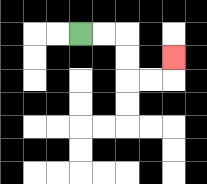{'start': '[3, 1]', 'end': '[7, 2]', 'path_directions': 'R,R,D,D,R,R,U', 'path_coordinates': '[[3, 1], [4, 1], [5, 1], [5, 2], [5, 3], [6, 3], [7, 3], [7, 2]]'}